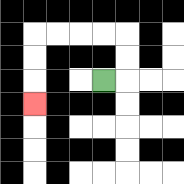{'start': '[4, 3]', 'end': '[1, 4]', 'path_directions': 'R,U,U,L,L,L,L,D,D,D', 'path_coordinates': '[[4, 3], [5, 3], [5, 2], [5, 1], [4, 1], [3, 1], [2, 1], [1, 1], [1, 2], [1, 3], [1, 4]]'}